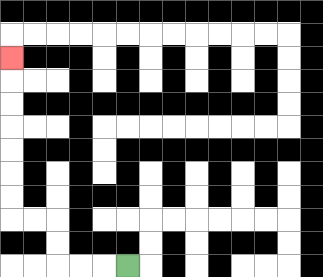{'start': '[5, 11]', 'end': '[0, 2]', 'path_directions': 'L,L,L,U,U,L,L,U,U,U,U,U,U,U', 'path_coordinates': '[[5, 11], [4, 11], [3, 11], [2, 11], [2, 10], [2, 9], [1, 9], [0, 9], [0, 8], [0, 7], [0, 6], [0, 5], [0, 4], [0, 3], [0, 2]]'}